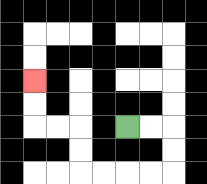{'start': '[5, 5]', 'end': '[1, 3]', 'path_directions': 'R,R,D,D,L,L,L,L,U,U,L,L,U,U', 'path_coordinates': '[[5, 5], [6, 5], [7, 5], [7, 6], [7, 7], [6, 7], [5, 7], [4, 7], [3, 7], [3, 6], [3, 5], [2, 5], [1, 5], [1, 4], [1, 3]]'}